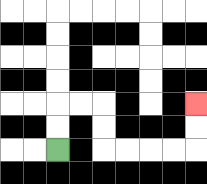{'start': '[2, 6]', 'end': '[8, 4]', 'path_directions': 'U,U,R,R,D,D,R,R,R,R,U,U', 'path_coordinates': '[[2, 6], [2, 5], [2, 4], [3, 4], [4, 4], [4, 5], [4, 6], [5, 6], [6, 6], [7, 6], [8, 6], [8, 5], [8, 4]]'}